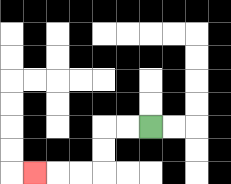{'start': '[6, 5]', 'end': '[1, 7]', 'path_directions': 'L,L,D,D,L,L,L', 'path_coordinates': '[[6, 5], [5, 5], [4, 5], [4, 6], [4, 7], [3, 7], [2, 7], [1, 7]]'}